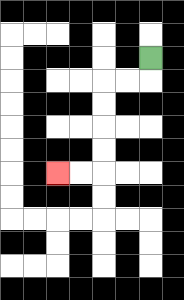{'start': '[6, 2]', 'end': '[2, 7]', 'path_directions': 'D,L,L,D,D,D,D,L,L', 'path_coordinates': '[[6, 2], [6, 3], [5, 3], [4, 3], [4, 4], [4, 5], [4, 6], [4, 7], [3, 7], [2, 7]]'}